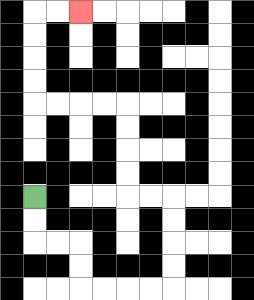{'start': '[1, 8]', 'end': '[3, 0]', 'path_directions': 'D,D,R,R,D,D,R,R,R,R,U,U,U,U,L,L,U,U,U,U,L,L,L,L,U,U,U,U,R,R', 'path_coordinates': '[[1, 8], [1, 9], [1, 10], [2, 10], [3, 10], [3, 11], [3, 12], [4, 12], [5, 12], [6, 12], [7, 12], [7, 11], [7, 10], [7, 9], [7, 8], [6, 8], [5, 8], [5, 7], [5, 6], [5, 5], [5, 4], [4, 4], [3, 4], [2, 4], [1, 4], [1, 3], [1, 2], [1, 1], [1, 0], [2, 0], [3, 0]]'}